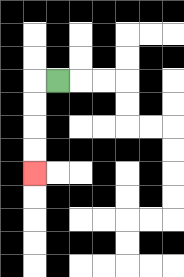{'start': '[2, 3]', 'end': '[1, 7]', 'path_directions': 'L,D,D,D,D', 'path_coordinates': '[[2, 3], [1, 3], [1, 4], [1, 5], [1, 6], [1, 7]]'}